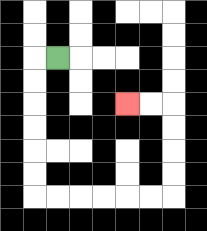{'start': '[2, 2]', 'end': '[5, 4]', 'path_directions': 'L,D,D,D,D,D,D,R,R,R,R,R,R,U,U,U,U,L,L', 'path_coordinates': '[[2, 2], [1, 2], [1, 3], [1, 4], [1, 5], [1, 6], [1, 7], [1, 8], [2, 8], [3, 8], [4, 8], [5, 8], [6, 8], [7, 8], [7, 7], [7, 6], [7, 5], [7, 4], [6, 4], [5, 4]]'}